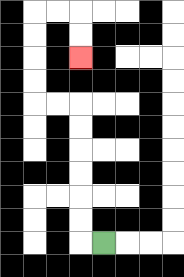{'start': '[4, 10]', 'end': '[3, 2]', 'path_directions': 'L,U,U,U,U,U,U,L,L,U,U,U,U,R,R,D,D', 'path_coordinates': '[[4, 10], [3, 10], [3, 9], [3, 8], [3, 7], [3, 6], [3, 5], [3, 4], [2, 4], [1, 4], [1, 3], [1, 2], [1, 1], [1, 0], [2, 0], [3, 0], [3, 1], [3, 2]]'}